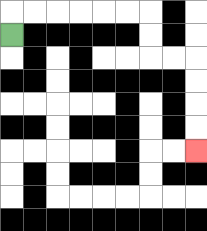{'start': '[0, 1]', 'end': '[8, 6]', 'path_directions': 'U,R,R,R,R,R,R,D,D,R,R,D,D,D,D', 'path_coordinates': '[[0, 1], [0, 0], [1, 0], [2, 0], [3, 0], [4, 0], [5, 0], [6, 0], [6, 1], [6, 2], [7, 2], [8, 2], [8, 3], [8, 4], [8, 5], [8, 6]]'}